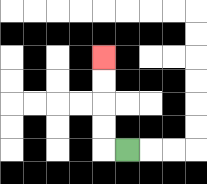{'start': '[5, 6]', 'end': '[4, 2]', 'path_directions': 'L,U,U,U,U', 'path_coordinates': '[[5, 6], [4, 6], [4, 5], [4, 4], [4, 3], [4, 2]]'}